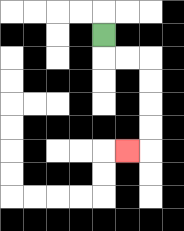{'start': '[4, 1]', 'end': '[5, 6]', 'path_directions': 'D,R,R,D,D,D,D,L', 'path_coordinates': '[[4, 1], [4, 2], [5, 2], [6, 2], [6, 3], [6, 4], [6, 5], [6, 6], [5, 6]]'}